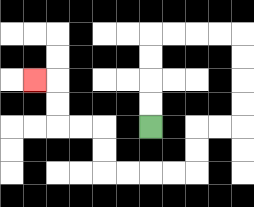{'start': '[6, 5]', 'end': '[1, 3]', 'path_directions': 'U,U,U,U,R,R,R,R,D,D,D,D,L,L,D,D,L,L,L,L,U,U,L,L,U,U,L', 'path_coordinates': '[[6, 5], [6, 4], [6, 3], [6, 2], [6, 1], [7, 1], [8, 1], [9, 1], [10, 1], [10, 2], [10, 3], [10, 4], [10, 5], [9, 5], [8, 5], [8, 6], [8, 7], [7, 7], [6, 7], [5, 7], [4, 7], [4, 6], [4, 5], [3, 5], [2, 5], [2, 4], [2, 3], [1, 3]]'}